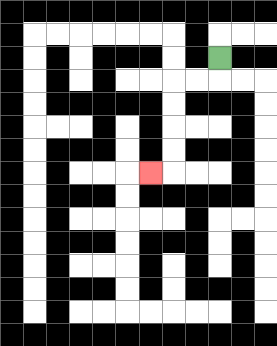{'start': '[9, 2]', 'end': '[6, 7]', 'path_directions': 'D,L,L,D,D,D,D,L', 'path_coordinates': '[[9, 2], [9, 3], [8, 3], [7, 3], [7, 4], [7, 5], [7, 6], [7, 7], [6, 7]]'}